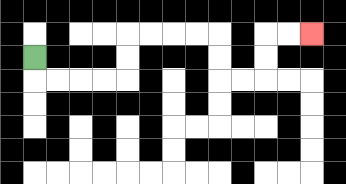{'start': '[1, 2]', 'end': '[13, 1]', 'path_directions': 'D,R,R,R,R,U,U,R,R,R,R,D,D,R,R,U,U,R,R', 'path_coordinates': '[[1, 2], [1, 3], [2, 3], [3, 3], [4, 3], [5, 3], [5, 2], [5, 1], [6, 1], [7, 1], [8, 1], [9, 1], [9, 2], [9, 3], [10, 3], [11, 3], [11, 2], [11, 1], [12, 1], [13, 1]]'}